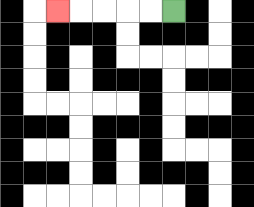{'start': '[7, 0]', 'end': '[2, 0]', 'path_directions': 'L,L,L,L,L', 'path_coordinates': '[[7, 0], [6, 0], [5, 0], [4, 0], [3, 0], [2, 0]]'}